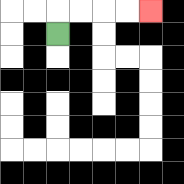{'start': '[2, 1]', 'end': '[6, 0]', 'path_directions': 'U,R,R,R,R', 'path_coordinates': '[[2, 1], [2, 0], [3, 0], [4, 0], [5, 0], [6, 0]]'}